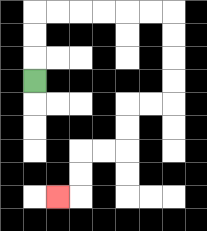{'start': '[1, 3]', 'end': '[2, 8]', 'path_directions': 'U,U,U,R,R,R,R,R,R,D,D,D,D,L,L,D,D,L,L,D,D,L', 'path_coordinates': '[[1, 3], [1, 2], [1, 1], [1, 0], [2, 0], [3, 0], [4, 0], [5, 0], [6, 0], [7, 0], [7, 1], [7, 2], [7, 3], [7, 4], [6, 4], [5, 4], [5, 5], [5, 6], [4, 6], [3, 6], [3, 7], [3, 8], [2, 8]]'}